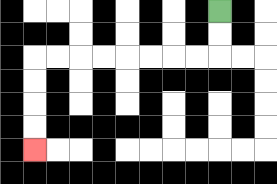{'start': '[9, 0]', 'end': '[1, 6]', 'path_directions': 'D,D,L,L,L,L,L,L,L,L,D,D,D,D', 'path_coordinates': '[[9, 0], [9, 1], [9, 2], [8, 2], [7, 2], [6, 2], [5, 2], [4, 2], [3, 2], [2, 2], [1, 2], [1, 3], [1, 4], [1, 5], [1, 6]]'}